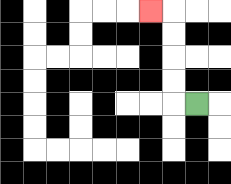{'start': '[8, 4]', 'end': '[6, 0]', 'path_directions': 'L,U,U,U,U,L', 'path_coordinates': '[[8, 4], [7, 4], [7, 3], [7, 2], [7, 1], [7, 0], [6, 0]]'}